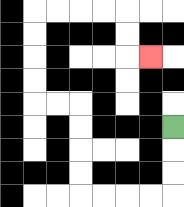{'start': '[7, 5]', 'end': '[6, 2]', 'path_directions': 'D,D,D,L,L,L,L,U,U,U,U,L,L,U,U,U,U,R,R,R,R,D,D,R', 'path_coordinates': '[[7, 5], [7, 6], [7, 7], [7, 8], [6, 8], [5, 8], [4, 8], [3, 8], [3, 7], [3, 6], [3, 5], [3, 4], [2, 4], [1, 4], [1, 3], [1, 2], [1, 1], [1, 0], [2, 0], [3, 0], [4, 0], [5, 0], [5, 1], [5, 2], [6, 2]]'}